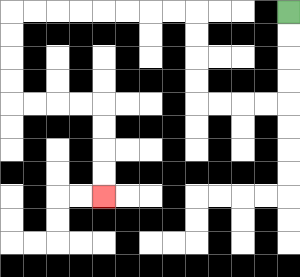{'start': '[12, 0]', 'end': '[4, 8]', 'path_directions': 'D,D,D,D,L,L,L,L,U,U,U,U,L,L,L,L,L,L,L,L,D,D,D,D,R,R,R,R,D,D,D,D', 'path_coordinates': '[[12, 0], [12, 1], [12, 2], [12, 3], [12, 4], [11, 4], [10, 4], [9, 4], [8, 4], [8, 3], [8, 2], [8, 1], [8, 0], [7, 0], [6, 0], [5, 0], [4, 0], [3, 0], [2, 0], [1, 0], [0, 0], [0, 1], [0, 2], [0, 3], [0, 4], [1, 4], [2, 4], [3, 4], [4, 4], [4, 5], [4, 6], [4, 7], [4, 8]]'}